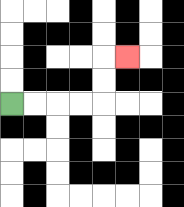{'start': '[0, 4]', 'end': '[5, 2]', 'path_directions': 'R,R,R,R,U,U,R', 'path_coordinates': '[[0, 4], [1, 4], [2, 4], [3, 4], [4, 4], [4, 3], [4, 2], [5, 2]]'}